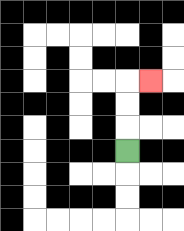{'start': '[5, 6]', 'end': '[6, 3]', 'path_directions': 'U,U,U,R', 'path_coordinates': '[[5, 6], [5, 5], [5, 4], [5, 3], [6, 3]]'}